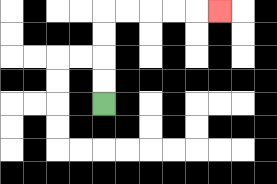{'start': '[4, 4]', 'end': '[9, 0]', 'path_directions': 'U,U,U,U,R,R,R,R,R', 'path_coordinates': '[[4, 4], [4, 3], [4, 2], [4, 1], [4, 0], [5, 0], [6, 0], [7, 0], [8, 0], [9, 0]]'}